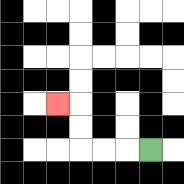{'start': '[6, 6]', 'end': '[2, 4]', 'path_directions': 'L,L,L,U,U,L', 'path_coordinates': '[[6, 6], [5, 6], [4, 6], [3, 6], [3, 5], [3, 4], [2, 4]]'}